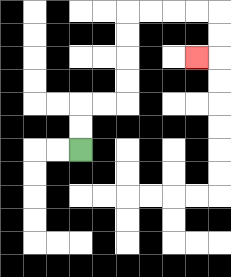{'start': '[3, 6]', 'end': '[8, 2]', 'path_directions': 'U,U,R,R,U,U,U,U,R,R,R,R,D,D,L', 'path_coordinates': '[[3, 6], [3, 5], [3, 4], [4, 4], [5, 4], [5, 3], [5, 2], [5, 1], [5, 0], [6, 0], [7, 0], [8, 0], [9, 0], [9, 1], [9, 2], [8, 2]]'}